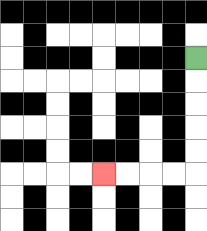{'start': '[8, 2]', 'end': '[4, 7]', 'path_directions': 'D,D,D,D,D,L,L,L,L', 'path_coordinates': '[[8, 2], [8, 3], [8, 4], [8, 5], [8, 6], [8, 7], [7, 7], [6, 7], [5, 7], [4, 7]]'}